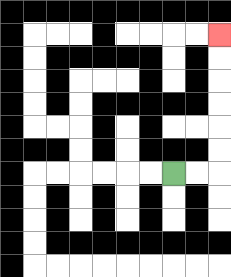{'start': '[7, 7]', 'end': '[9, 1]', 'path_directions': 'R,R,U,U,U,U,U,U', 'path_coordinates': '[[7, 7], [8, 7], [9, 7], [9, 6], [9, 5], [9, 4], [9, 3], [9, 2], [9, 1]]'}